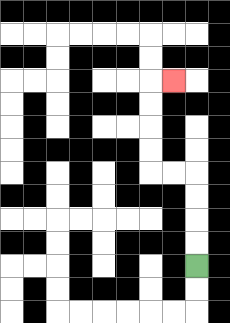{'start': '[8, 11]', 'end': '[7, 3]', 'path_directions': 'U,U,U,U,L,L,U,U,U,U,R', 'path_coordinates': '[[8, 11], [8, 10], [8, 9], [8, 8], [8, 7], [7, 7], [6, 7], [6, 6], [6, 5], [6, 4], [6, 3], [7, 3]]'}